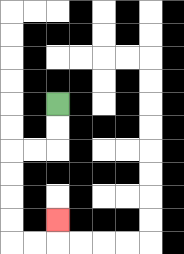{'start': '[2, 4]', 'end': '[2, 9]', 'path_directions': 'D,D,L,L,D,D,D,D,R,R,U', 'path_coordinates': '[[2, 4], [2, 5], [2, 6], [1, 6], [0, 6], [0, 7], [0, 8], [0, 9], [0, 10], [1, 10], [2, 10], [2, 9]]'}